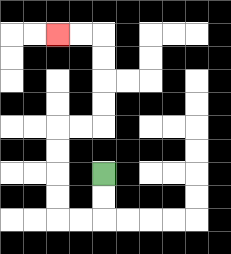{'start': '[4, 7]', 'end': '[2, 1]', 'path_directions': 'D,D,L,L,U,U,U,U,R,R,U,U,U,U,L,L', 'path_coordinates': '[[4, 7], [4, 8], [4, 9], [3, 9], [2, 9], [2, 8], [2, 7], [2, 6], [2, 5], [3, 5], [4, 5], [4, 4], [4, 3], [4, 2], [4, 1], [3, 1], [2, 1]]'}